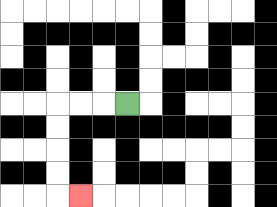{'start': '[5, 4]', 'end': '[3, 8]', 'path_directions': 'L,L,L,D,D,D,D,R', 'path_coordinates': '[[5, 4], [4, 4], [3, 4], [2, 4], [2, 5], [2, 6], [2, 7], [2, 8], [3, 8]]'}